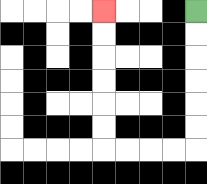{'start': '[8, 0]', 'end': '[4, 0]', 'path_directions': 'D,D,D,D,D,D,L,L,L,L,U,U,U,U,U,U', 'path_coordinates': '[[8, 0], [8, 1], [8, 2], [8, 3], [8, 4], [8, 5], [8, 6], [7, 6], [6, 6], [5, 6], [4, 6], [4, 5], [4, 4], [4, 3], [4, 2], [4, 1], [4, 0]]'}